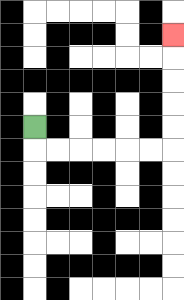{'start': '[1, 5]', 'end': '[7, 1]', 'path_directions': 'D,R,R,R,R,R,R,U,U,U,U,U', 'path_coordinates': '[[1, 5], [1, 6], [2, 6], [3, 6], [4, 6], [5, 6], [6, 6], [7, 6], [7, 5], [7, 4], [7, 3], [7, 2], [7, 1]]'}